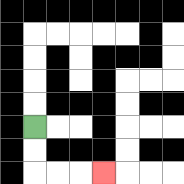{'start': '[1, 5]', 'end': '[4, 7]', 'path_directions': 'D,D,R,R,R', 'path_coordinates': '[[1, 5], [1, 6], [1, 7], [2, 7], [3, 7], [4, 7]]'}